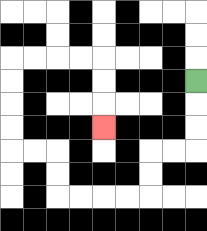{'start': '[8, 3]', 'end': '[4, 5]', 'path_directions': 'D,D,D,L,L,D,D,L,L,L,L,U,U,L,L,U,U,U,U,R,R,R,R,D,D,D', 'path_coordinates': '[[8, 3], [8, 4], [8, 5], [8, 6], [7, 6], [6, 6], [6, 7], [6, 8], [5, 8], [4, 8], [3, 8], [2, 8], [2, 7], [2, 6], [1, 6], [0, 6], [0, 5], [0, 4], [0, 3], [0, 2], [1, 2], [2, 2], [3, 2], [4, 2], [4, 3], [4, 4], [4, 5]]'}